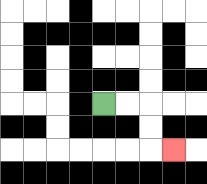{'start': '[4, 4]', 'end': '[7, 6]', 'path_directions': 'R,R,D,D,R', 'path_coordinates': '[[4, 4], [5, 4], [6, 4], [6, 5], [6, 6], [7, 6]]'}